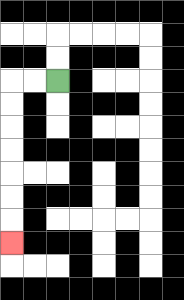{'start': '[2, 3]', 'end': '[0, 10]', 'path_directions': 'L,L,D,D,D,D,D,D,D', 'path_coordinates': '[[2, 3], [1, 3], [0, 3], [0, 4], [0, 5], [0, 6], [0, 7], [0, 8], [0, 9], [0, 10]]'}